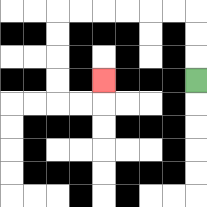{'start': '[8, 3]', 'end': '[4, 3]', 'path_directions': 'U,U,U,L,L,L,L,L,L,D,D,D,D,R,R,U', 'path_coordinates': '[[8, 3], [8, 2], [8, 1], [8, 0], [7, 0], [6, 0], [5, 0], [4, 0], [3, 0], [2, 0], [2, 1], [2, 2], [2, 3], [2, 4], [3, 4], [4, 4], [4, 3]]'}